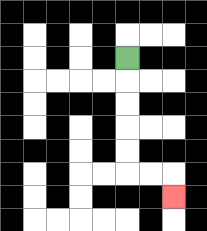{'start': '[5, 2]', 'end': '[7, 8]', 'path_directions': 'D,D,D,D,D,R,R,D', 'path_coordinates': '[[5, 2], [5, 3], [5, 4], [5, 5], [5, 6], [5, 7], [6, 7], [7, 7], [7, 8]]'}